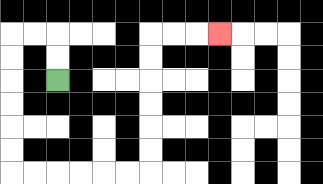{'start': '[2, 3]', 'end': '[9, 1]', 'path_directions': 'U,U,L,L,D,D,D,D,D,D,R,R,R,R,R,R,U,U,U,U,U,U,R,R,R', 'path_coordinates': '[[2, 3], [2, 2], [2, 1], [1, 1], [0, 1], [0, 2], [0, 3], [0, 4], [0, 5], [0, 6], [0, 7], [1, 7], [2, 7], [3, 7], [4, 7], [5, 7], [6, 7], [6, 6], [6, 5], [6, 4], [6, 3], [6, 2], [6, 1], [7, 1], [8, 1], [9, 1]]'}